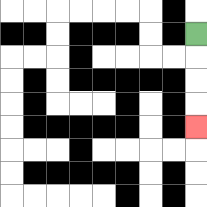{'start': '[8, 1]', 'end': '[8, 5]', 'path_directions': 'D,D,D,D', 'path_coordinates': '[[8, 1], [8, 2], [8, 3], [8, 4], [8, 5]]'}